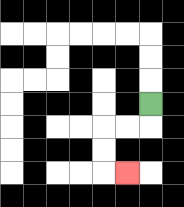{'start': '[6, 4]', 'end': '[5, 7]', 'path_directions': 'D,L,L,D,D,R', 'path_coordinates': '[[6, 4], [6, 5], [5, 5], [4, 5], [4, 6], [4, 7], [5, 7]]'}